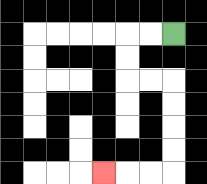{'start': '[7, 1]', 'end': '[4, 7]', 'path_directions': 'L,L,D,D,R,R,D,D,D,D,L,L,L', 'path_coordinates': '[[7, 1], [6, 1], [5, 1], [5, 2], [5, 3], [6, 3], [7, 3], [7, 4], [7, 5], [7, 6], [7, 7], [6, 7], [5, 7], [4, 7]]'}